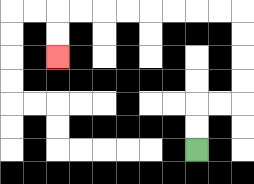{'start': '[8, 6]', 'end': '[2, 2]', 'path_directions': 'U,U,R,R,U,U,U,U,L,L,L,L,L,L,L,L,D,D', 'path_coordinates': '[[8, 6], [8, 5], [8, 4], [9, 4], [10, 4], [10, 3], [10, 2], [10, 1], [10, 0], [9, 0], [8, 0], [7, 0], [6, 0], [5, 0], [4, 0], [3, 0], [2, 0], [2, 1], [2, 2]]'}